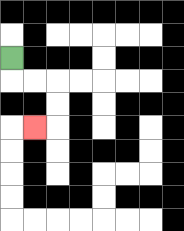{'start': '[0, 2]', 'end': '[1, 5]', 'path_directions': 'D,R,R,D,D,L', 'path_coordinates': '[[0, 2], [0, 3], [1, 3], [2, 3], [2, 4], [2, 5], [1, 5]]'}